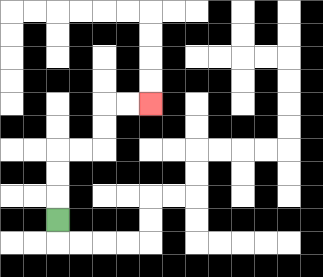{'start': '[2, 9]', 'end': '[6, 4]', 'path_directions': 'U,U,U,R,R,U,U,R,R', 'path_coordinates': '[[2, 9], [2, 8], [2, 7], [2, 6], [3, 6], [4, 6], [4, 5], [4, 4], [5, 4], [6, 4]]'}